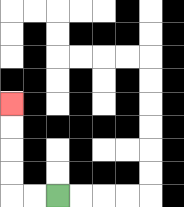{'start': '[2, 8]', 'end': '[0, 4]', 'path_directions': 'L,L,U,U,U,U', 'path_coordinates': '[[2, 8], [1, 8], [0, 8], [0, 7], [0, 6], [0, 5], [0, 4]]'}